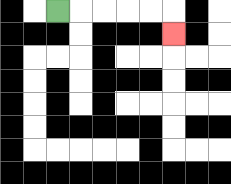{'start': '[2, 0]', 'end': '[7, 1]', 'path_directions': 'R,R,R,R,R,D', 'path_coordinates': '[[2, 0], [3, 0], [4, 0], [5, 0], [6, 0], [7, 0], [7, 1]]'}